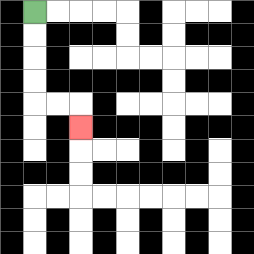{'start': '[1, 0]', 'end': '[3, 5]', 'path_directions': 'D,D,D,D,R,R,D', 'path_coordinates': '[[1, 0], [1, 1], [1, 2], [1, 3], [1, 4], [2, 4], [3, 4], [3, 5]]'}